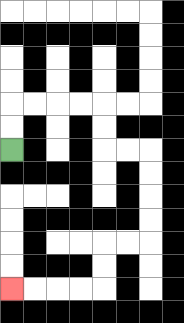{'start': '[0, 6]', 'end': '[0, 12]', 'path_directions': 'U,U,R,R,R,R,D,D,R,R,D,D,D,D,L,L,D,D,L,L,L,L', 'path_coordinates': '[[0, 6], [0, 5], [0, 4], [1, 4], [2, 4], [3, 4], [4, 4], [4, 5], [4, 6], [5, 6], [6, 6], [6, 7], [6, 8], [6, 9], [6, 10], [5, 10], [4, 10], [4, 11], [4, 12], [3, 12], [2, 12], [1, 12], [0, 12]]'}